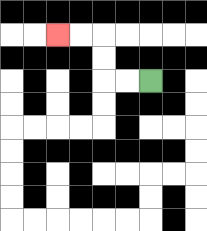{'start': '[6, 3]', 'end': '[2, 1]', 'path_directions': 'L,L,U,U,L,L', 'path_coordinates': '[[6, 3], [5, 3], [4, 3], [4, 2], [4, 1], [3, 1], [2, 1]]'}